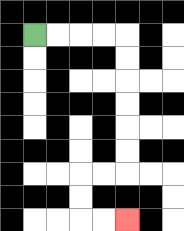{'start': '[1, 1]', 'end': '[5, 9]', 'path_directions': 'R,R,R,R,D,D,D,D,D,D,L,L,D,D,R,R', 'path_coordinates': '[[1, 1], [2, 1], [3, 1], [4, 1], [5, 1], [5, 2], [5, 3], [5, 4], [5, 5], [5, 6], [5, 7], [4, 7], [3, 7], [3, 8], [3, 9], [4, 9], [5, 9]]'}